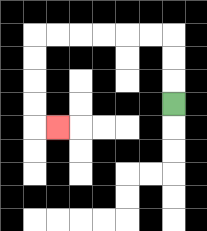{'start': '[7, 4]', 'end': '[2, 5]', 'path_directions': 'U,U,U,L,L,L,L,L,L,D,D,D,D,R', 'path_coordinates': '[[7, 4], [7, 3], [7, 2], [7, 1], [6, 1], [5, 1], [4, 1], [3, 1], [2, 1], [1, 1], [1, 2], [1, 3], [1, 4], [1, 5], [2, 5]]'}